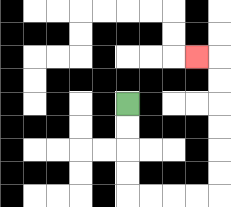{'start': '[5, 4]', 'end': '[8, 2]', 'path_directions': 'D,D,D,D,R,R,R,R,U,U,U,U,U,U,L', 'path_coordinates': '[[5, 4], [5, 5], [5, 6], [5, 7], [5, 8], [6, 8], [7, 8], [8, 8], [9, 8], [9, 7], [9, 6], [9, 5], [9, 4], [9, 3], [9, 2], [8, 2]]'}